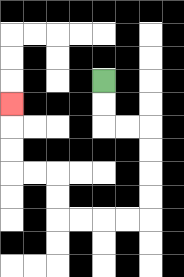{'start': '[4, 3]', 'end': '[0, 4]', 'path_directions': 'D,D,R,R,D,D,D,D,L,L,L,L,U,U,L,L,U,U,U', 'path_coordinates': '[[4, 3], [4, 4], [4, 5], [5, 5], [6, 5], [6, 6], [6, 7], [6, 8], [6, 9], [5, 9], [4, 9], [3, 9], [2, 9], [2, 8], [2, 7], [1, 7], [0, 7], [0, 6], [0, 5], [0, 4]]'}